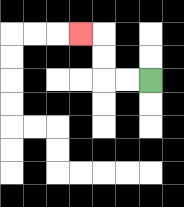{'start': '[6, 3]', 'end': '[3, 1]', 'path_directions': 'L,L,U,U,L', 'path_coordinates': '[[6, 3], [5, 3], [4, 3], [4, 2], [4, 1], [3, 1]]'}